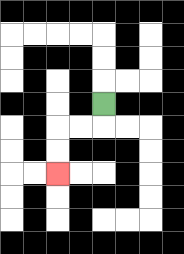{'start': '[4, 4]', 'end': '[2, 7]', 'path_directions': 'D,L,L,D,D', 'path_coordinates': '[[4, 4], [4, 5], [3, 5], [2, 5], [2, 6], [2, 7]]'}